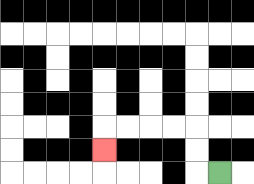{'start': '[9, 7]', 'end': '[4, 6]', 'path_directions': 'L,U,U,L,L,L,L,D', 'path_coordinates': '[[9, 7], [8, 7], [8, 6], [8, 5], [7, 5], [6, 5], [5, 5], [4, 5], [4, 6]]'}